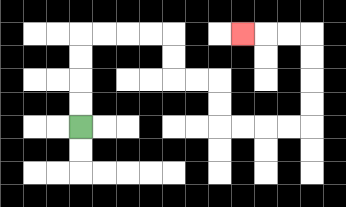{'start': '[3, 5]', 'end': '[10, 1]', 'path_directions': 'U,U,U,U,R,R,R,R,D,D,R,R,D,D,R,R,R,R,U,U,U,U,L,L,L', 'path_coordinates': '[[3, 5], [3, 4], [3, 3], [3, 2], [3, 1], [4, 1], [5, 1], [6, 1], [7, 1], [7, 2], [7, 3], [8, 3], [9, 3], [9, 4], [9, 5], [10, 5], [11, 5], [12, 5], [13, 5], [13, 4], [13, 3], [13, 2], [13, 1], [12, 1], [11, 1], [10, 1]]'}